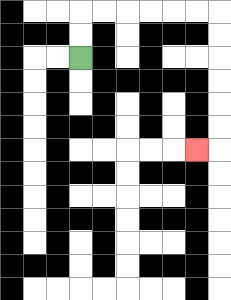{'start': '[3, 2]', 'end': '[8, 6]', 'path_directions': 'U,U,R,R,R,R,R,R,D,D,D,D,D,D,L', 'path_coordinates': '[[3, 2], [3, 1], [3, 0], [4, 0], [5, 0], [6, 0], [7, 0], [8, 0], [9, 0], [9, 1], [9, 2], [9, 3], [9, 4], [9, 5], [9, 6], [8, 6]]'}